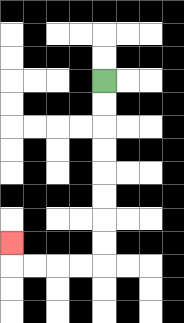{'start': '[4, 3]', 'end': '[0, 10]', 'path_directions': 'D,D,D,D,D,D,D,D,L,L,L,L,U', 'path_coordinates': '[[4, 3], [4, 4], [4, 5], [4, 6], [4, 7], [4, 8], [4, 9], [4, 10], [4, 11], [3, 11], [2, 11], [1, 11], [0, 11], [0, 10]]'}